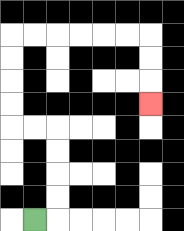{'start': '[1, 9]', 'end': '[6, 4]', 'path_directions': 'R,U,U,U,U,L,L,U,U,U,U,R,R,R,R,R,R,D,D,D', 'path_coordinates': '[[1, 9], [2, 9], [2, 8], [2, 7], [2, 6], [2, 5], [1, 5], [0, 5], [0, 4], [0, 3], [0, 2], [0, 1], [1, 1], [2, 1], [3, 1], [4, 1], [5, 1], [6, 1], [6, 2], [6, 3], [6, 4]]'}